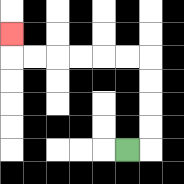{'start': '[5, 6]', 'end': '[0, 1]', 'path_directions': 'R,U,U,U,U,L,L,L,L,L,L,U', 'path_coordinates': '[[5, 6], [6, 6], [6, 5], [6, 4], [6, 3], [6, 2], [5, 2], [4, 2], [3, 2], [2, 2], [1, 2], [0, 2], [0, 1]]'}